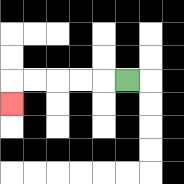{'start': '[5, 3]', 'end': '[0, 4]', 'path_directions': 'L,L,L,L,L,D', 'path_coordinates': '[[5, 3], [4, 3], [3, 3], [2, 3], [1, 3], [0, 3], [0, 4]]'}